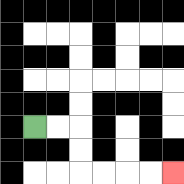{'start': '[1, 5]', 'end': '[7, 7]', 'path_directions': 'R,R,D,D,R,R,R,R', 'path_coordinates': '[[1, 5], [2, 5], [3, 5], [3, 6], [3, 7], [4, 7], [5, 7], [6, 7], [7, 7]]'}